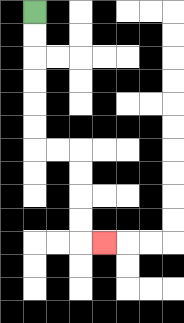{'start': '[1, 0]', 'end': '[4, 10]', 'path_directions': 'D,D,D,D,D,D,R,R,D,D,D,D,R', 'path_coordinates': '[[1, 0], [1, 1], [1, 2], [1, 3], [1, 4], [1, 5], [1, 6], [2, 6], [3, 6], [3, 7], [3, 8], [3, 9], [3, 10], [4, 10]]'}